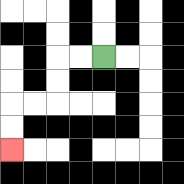{'start': '[4, 2]', 'end': '[0, 6]', 'path_directions': 'L,L,D,D,L,L,D,D', 'path_coordinates': '[[4, 2], [3, 2], [2, 2], [2, 3], [2, 4], [1, 4], [0, 4], [0, 5], [0, 6]]'}